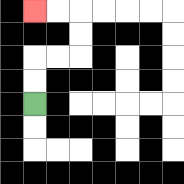{'start': '[1, 4]', 'end': '[1, 0]', 'path_directions': 'U,U,R,R,U,U,L,L', 'path_coordinates': '[[1, 4], [1, 3], [1, 2], [2, 2], [3, 2], [3, 1], [3, 0], [2, 0], [1, 0]]'}